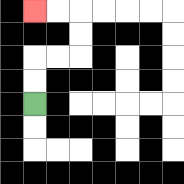{'start': '[1, 4]', 'end': '[1, 0]', 'path_directions': 'U,U,R,R,U,U,L,L', 'path_coordinates': '[[1, 4], [1, 3], [1, 2], [2, 2], [3, 2], [3, 1], [3, 0], [2, 0], [1, 0]]'}